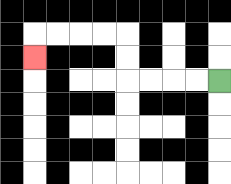{'start': '[9, 3]', 'end': '[1, 2]', 'path_directions': 'L,L,L,L,U,U,L,L,L,L,D', 'path_coordinates': '[[9, 3], [8, 3], [7, 3], [6, 3], [5, 3], [5, 2], [5, 1], [4, 1], [3, 1], [2, 1], [1, 1], [1, 2]]'}